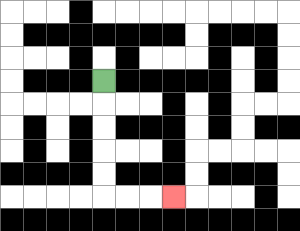{'start': '[4, 3]', 'end': '[7, 8]', 'path_directions': 'D,D,D,D,D,R,R,R', 'path_coordinates': '[[4, 3], [4, 4], [4, 5], [4, 6], [4, 7], [4, 8], [5, 8], [6, 8], [7, 8]]'}